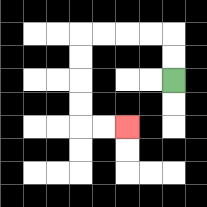{'start': '[7, 3]', 'end': '[5, 5]', 'path_directions': 'U,U,L,L,L,L,D,D,D,D,R,R', 'path_coordinates': '[[7, 3], [7, 2], [7, 1], [6, 1], [5, 1], [4, 1], [3, 1], [3, 2], [3, 3], [3, 4], [3, 5], [4, 5], [5, 5]]'}